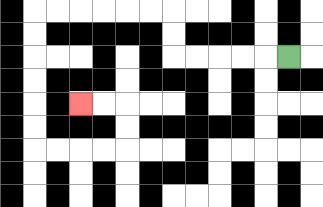{'start': '[12, 2]', 'end': '[3, 4]', 'path_directions': 'L,L,L,L,L,U,U,L,L,L,L,L,L,D,D,D,D,D,D,R,R,R,R,U,U,L,L', 'path_coordinates': '[[12, 2], [11, 2], [10, 2], [9, 2], [8, 2], [7, 2], [7, 1], [7, 0], [6, 0], [5, 0], [4, 0], [3, 0], [2, 0], [1, 0], [1, 1], [1, 2], [1, 3], [1, 4], [1, 5], [1, 6], [2, 6], [3, 6], [4, 6], [5, 6], [5, 5], [5, 4], [4, 4], [3, 4]]'}